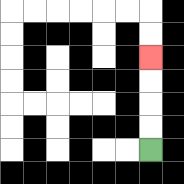{'start': '[6, 6]', 'end': '[6, 2]', 'path_directions': 'U,U,U,U', 'path_coordinates': '[[6, 6], [6, 5], [6, 4], [6, 3], [6, 2]]'}